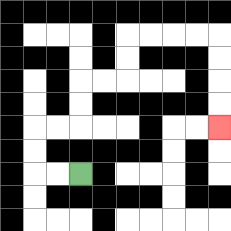{'start': '[3, 7]', 'end': '[9, 5]', 'path_directions': 'L,L,U,U,R,R,U,U,R,R,U,U,R,R,R,R,D,D,D,D', 'path_coordinates': '[[3, 7], [2, 7], [1, 7], [1, 6], [1, 5], [2, 5], [3, 5], [3, 4], [3, 3], [4, 3], [5, 3], [5, 2], [5, 1], [6, 1], [7, 1], [8, 1], [9, 1], [9, 2], [9, 3], [9, 4], [9, 5]]'}